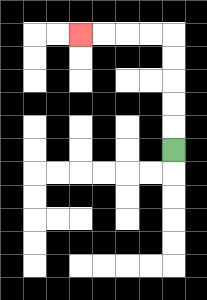{'start': '[7, 6]', 'end': '[3, 1]', 'path_directions': 'U,U,U,U,U,L,L,L,L', 'path_coordinates': '[[7, 6], [7, 5], [7, 4], [7, 3], [7, 2], [7, 1], [6, 1], [5, 1], [4, 1], [3, 1]]'}